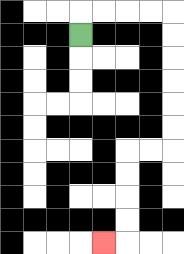{'start': '[3, 1]', 'end': '[4, 10]', 'path_directions': 'U,R,R,R,R,D,D,D,D,D,D,L,L,D,D,D,D,L', 'path_coordinates': '[[3, 1], [3, 0], [4, 0], [5, 0], [6, 0], [7, 0], [7, 1], [7, 2], [7, 3], [7, 4], [7, 5], [7, 6], [6, 6], [5, 6], [5, 7], [5, 8], [5, 9], [5, 10], [4, 10]]'}